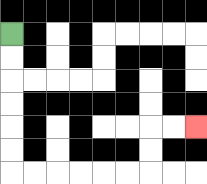{'start': '[0, 1]', 'end': '[8, 5]', 'path_directions': 'D,D,D,D,D,D,R,R,R,R,R,R,U,U,R,R', 'path_coordinates': '[[0, 1], [0, 2], [0, 3], [0, 4], [0, 5], [0, 6], [0, 7], [1, 7], [2, 7], [3, 7], [4, 7], [5, 7], [6, 7], [6, 6], [6, 5], [7, 5], [8, 5]]'}